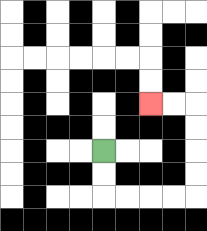{'start': '[4, 6]', 'end': '[6, 4]', 'path_directions': 'D,D,R,R,R,R,U,U,U,U,L,L', 'path_coordinates': '[[4, 6], [4, 7], [4, 8], [5, 8], [6, 8], [7, 8], [8, 8], [8, 7], [8, 6], [8, 5], [8, 4], [7, 4], [6, 4]]'}